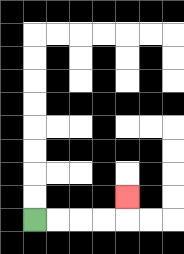{'start': '[1, 9]', 'end': '[5, 8]', 'path_directions': 'R,R,R,R,U', 'path_coordinates': '[[1, 9], [2, 9], [3, 9], [4, 9], [5, 9], [5, 8]]'}